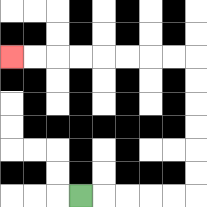{'start': '[3, 8]', 'end': '[0, 2]', 'path_directions': 'R,R,R,R,R,U,U,U,U,U,U,L,L,L,L,L,L,L,L', 'path_coordinates': '[[3, 8], [4, 8], [5, 8], [6, 8], [7, 8], [8, 8], [8, 7], [8, 6], [8, 5], [8, 4], [8, 3], [8, 2], [7, 2], [6, 2], [5, 2], [4, 2], [3, 2], [2, 2], [1, 2], [0, 2]]'}